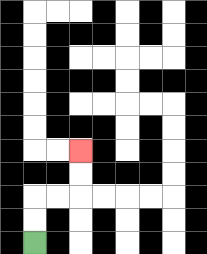{'start': '[1, 10]', 'end': '[3, 6]', 'path_directions': 'U,U,R,R,U,U', 'path_coordinates': '[[1, 10], [1, 9], [1, 8], [2, 8], [3, 8], [3, 7], [3, 6]]'}